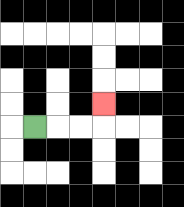{'start': '[1, 5]', 'end': '[4, 4]', 'path_directions': 'R,R,R,U', 'path_coordinates': '[[1, 5], [2, 5], [3, 5], [4, 5], [4, 4]]'}